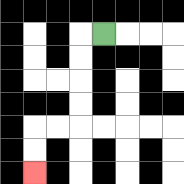{'start': '[4, 1]', 'end': '[1, 7]', 'path_directions': 'L,D,D,D,D,L,L,D,D', 'path_coordinates': '[[4, 1], [3, 1], [3, 2], [3, 3], [3, 4], [3, 5], [2, 5], [1, 5], [1, 6], [1, 7]]'}